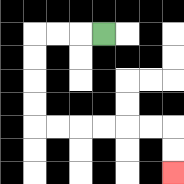{'start': '[4, 1]', 'end': '[7, 7]', 'path_directions': 'L,L,L,D,D,D,D,R,R,R,R,R,R,D,D', 'path_coordinates': '[[4, 1], [3, 1], [2, 1], [1, 1], [1, 2], [1, 3], [1, 4], [1, 5], [2, 5], [3, 5], [4, 5], [5, 5], [6, 5], [7, 5], [7, 6], [7, 7]]'}